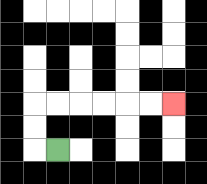{'start': '[2, 6]', 'end': '[7, 4]', 'path_directions': 'L,U,U,R,R,R,R,R,R', 'path_coordinates': '[[2, 6], [1, 6], [1, 5], [1, 4], [2, 4], [3, 4], [4, 4], [5, 4], [6, 4], [7, 4]]'}